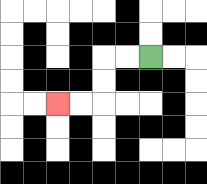{'start': '[6, 2]', 'end': '[2, 4]', 'path_directions': 'L,L,D,D,L,L', 'path_coordinates': '[[6, 2], [5, 2], [4, 2], [4, 3], [4, 4], [3, 4], [2, 4]]'}